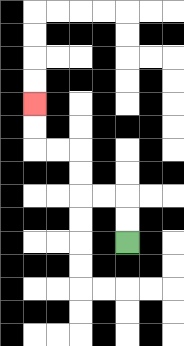{'start': '[5, 10]', 'end': '[1, 4]', 'path_directions': 'U,U,L,L,U,U,L,L,U,U', 'path_coordinates': '[[5, 10], [5, 9], [5, 8], [4, 8], [3, 8], [3, 7], [3, 6], [2, 6], [1, 6], [1, 5], [1, 4]]'}